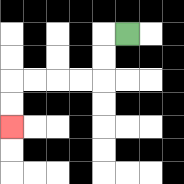{'start': '[5, 1]', 'end': '[0, 5]', 'path_directions': 'L,D,D,L,L,L,L,D,D', 'path_coordinates': '[[5, 1], [4, 1], [4, 2], [4, 3], [3, 3], [2, 3], [1, 3], [0, 3], [0, 4], [0, 5]]'}